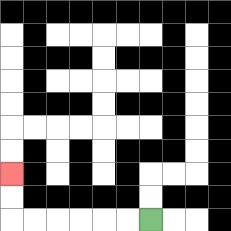{'start': '[6, 9]', 'end': '[0, 7]', 'path_directions': 'L,L,L,L,L,L,U,U', 'path_coordinates': '[[6, 9], [5, 9], [4, 9], [3, 9], [2, 9], [1, 9], [0, 9], [0, 8], [0, 7]]'}